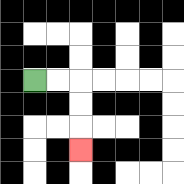{'start': '[1, 3]', 'end': '[3, 6]', 'path_directions': 'R,R,D,D,D', 'path_coordinates': '[[1, 3], [2, 3], [3, 3], [3, 4], [3, 5], [3, 6]]'}